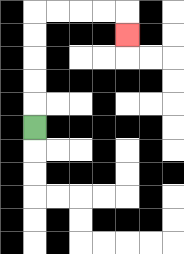{'start': '[1, 5]', 'end': '[5, 1]', 'path_directions': 'U,U,U,U,U,R,R,R,R,D', 'path_coordinates': '[[1, 5], [1, 4], [1, 3], [1, 2], [1, 1], [1, 0], [2, 0], [3, 0], [4, 0], [5, 0], [5, 1]]'}